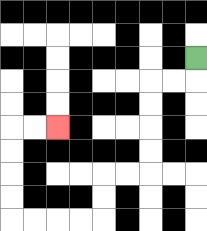{'start': '[8, 2]', 'end': '[2, 5]', 'path_directions': 'D,L,L,D,D,D,D,L,L,D,D,L,L,L,L,U,U,U,U,R,R', 'path_coordinates': '[[8, 2], [8, 3], [7, 3], [6, 3], [6, 4], [6, 5], [6, 6], [6, 7], [5, 7], [4, 7], [4, 8], [4, 9], [3, 9], [2, 9], [1, 9], [0, 9], [0, 8], [0, 7], [0, 6], [0, 5], [1, 5], [2, 5]]'}